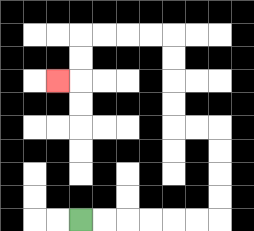{'start': '[3, 9]', 'end': '[2, 3]', 'path_directions': 'R,R,R,R,R,R,U,U,U,U,L,L,U,U,U,U,L,L,L,L,D,D,L', 'path_coordinates': '[[3, 9], [4, 9], [5, 9], [6, 9], [7, 9], [8, 9], [9, 9], [9, 8], [9, 7], [9, 6], [9, 5], [8, 5], [7, 5], [7, 4], [7, 3], [7, 2], [7, 1], [6, 1], [5, 1], [4, 1], [3, 1], [3, 2], [3, 3], [2, 3]]'}